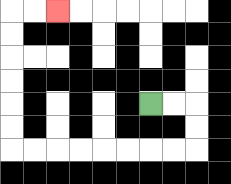{'start': '[6, 4]', 'end': '[2, 0]', 'path_directions': 'R,R,D,D,L,L,L,L,L,L,L,L,U,U,U,U,U,U,R,R', 'path_coordinates': '[[6, 4], [7, 4], [8, 4], [8, 5], [8, 6], [7, 6], [6, 6], [5, 6], [4, 6], [3, 6], [2, 6], [1, 6], [0, 6], [0, 5], [0, 4], [0, 3], [0, 2], [0, 1], [0, 0], [1, 0], [2, 0]]'}